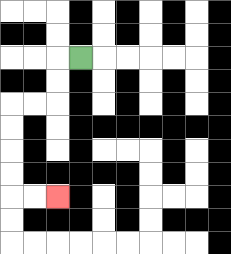{'start': '[3, 2]', 'end': '[2, 8]', 'path_directions': 'L,D,D,L,L,D,D,D,D,R,R', 'path_coordinates': '[[3, 2], [2, 2], [2, 3], [2, 4], [1, 4], [0, 4], [0, 5], [0, 6], [0, 7], [0, 8], [1, 8], [2, 8]]'}